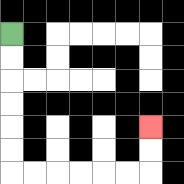{'start': '[0, 1]', 'end': '[6, 5]', 'path_directions': 'D,D,D,D,D,D,R,R,R,R,R,R,U,U', 'path_coordinates': '[[0, 1], [0, 2], [0, 3], [0, 4], [0, 5], [0, 6], [0, 7], [1, 7], [2, 7], [3, 7], [4, 7], [5, 7], [6, 7], [6, 6], [6, 5]]'}